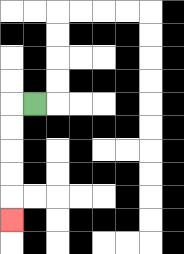{'start': '[1, 4]', 'end': '[0, 9]', 'path_directions': 'L,D,D,D,D,D', 'path_coordinates': '[[1, 4], [0, 4], [0, 5], [0, 6], [0, 7], [0, 8], [0, 9]]'}